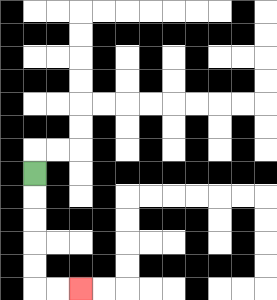{'start': '[1, 7]', 'end': '[3, 12]', 'path_directions': 'D,D,D,D,D,R,R', 'path_coordinates': '[[1, 7], [1, 8], [1, 9], [1, 10], [1, 11], [1, 12], [2, 12], [3, 12]]'}